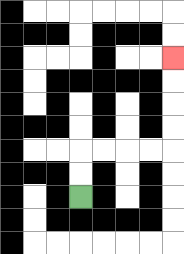{'start': '[3, 8]', 'end': '[7, 2]', 'path_directions': 'U,U,R,R,R,R,U,U,U,U', 'path_coordinates': '[[3, 8], [3, 7], [3, 6], [4, 6], [5, 6], [6, 6], [7, 6], [7, 5], [7, 4], [7, 3], [7, 2]]'}